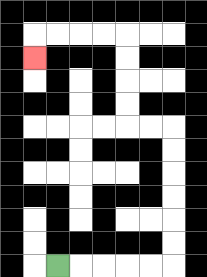{'start': '[2, 11]', 'end': '[1, 2]', 'path_directions': 'R,R,R,R,R,U,U,U,U,U,U,L,L,U,U,U,U,L,L,L,L,D', 'path_coordinates': '[[2, 11], [3, 11], [4, 11], [5, 11], [6, 11], [7, 11], [7, 10], [7, 9], [7, 8], [7, 7], [7, 6], [7, 5], [6, 5], [5, 5], [5, 4], [5, 3], [5, 2], [5, 1], [4, 1], [3, 1], [2, 1], [1, 1], [1, 2]]'}